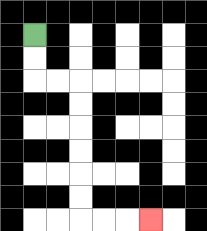{'start': '[1, 1]', 'end': '[6, 9]', 'path_directions': 'D,D,R,R,D,D,D,D,D,D,R,R,R', 'path_coordinates': '[[1, 1], [1, 2], [1, 3], [2, 3], [3, 3], [3, 4], [3, 5], [3, 6], [3, 7], [3, 8], [3, 9], [4, 9], [5, 9], [6, 9]]'}